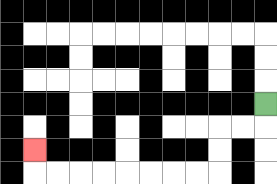{'start': '[11, 4]', 'end': '[1, 6]', 'path_directions': 'D,L,L,D,D,L,L,L,L,L,L,L,L,U', 'path_coordinates': '[[11, 4], [11, 5], [10, 5], [9, 5], [9, 6], [9, 7], [8, 7], [7, 7], [6, 7], [5, 7], [4, 7], [3, 7], [2, 7], [1, 7], [1, 6]]'}